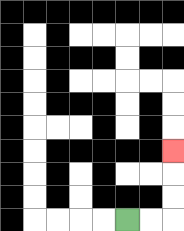{'start': '[5, 9]', 'end': '[7, 6]', 'path_directions': 'R,R,U,U,U', 'path_coordinates': '[[5, 9], [6, 9], [7, 9], [7, 8], [7, 7], [7, 6]]'}